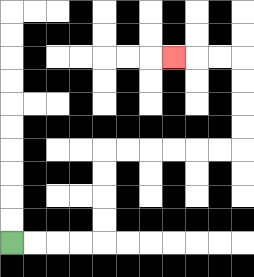{'start': '[0, 10]', 'end': '[7, 2]', 'path_directions': 'R,R,R,R,U,U,U,U,R,R,R,R,R,R,U,U,U,U,L,L,L', 'path_coordinates': '[[0, 10], [1, 10], [2, 10], [3, 10], [4, 10], [4, 9], [4, 8], [4, 7], [4, 6], [5, 6], [6, 6], [7, 6], [8, 6], [9, 6], [10, 6], [10, 5], [10, 4], [10, 3], [10, 2], [9, 2], [8, 2], [7, 2]]'}